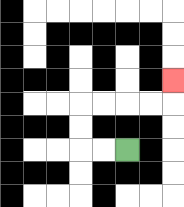{'start': '[5, 6]', 'end': '[7, 3]', 'path_directions': 'L,L,U,U,R,R,R,R,U', 'path_coordinates': '[[5, 6], [4, 6], [3, 6], [3, 5], [3, 4], [4, 4], [5, 4], [6, 4], [7, 4], [7, 3]]'}